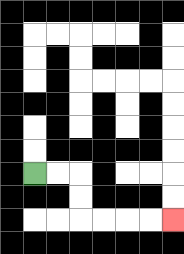{'start': '[1, 7]', 'end': '[7, 9]', 'path_directions': 'R,R,D,D,R,R,R,R', 'path_coordinates': '[[1, 7], [2, 7], [3, 7], [3, 8], [3, 9], [4, 9], [5, 9], [6, 9], [7, 9]]'}